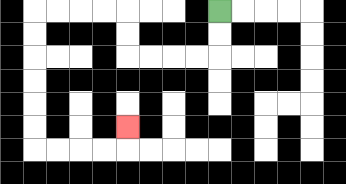{'start': '[9, 0]', 'end': '[5, 5]', 'path_directions': 'D,D,L,L,L,L,U,U,L,L,L,L,D,D,D,D,D,D,R,R,R,R,U', 'path_coordinates': '[[9, 0], [9, 1], [9, 2], [8, 2], [7, 2], [6, 2], [5, 2], [5, 1], [5, 0], [4, 0], [3, 0], [2, 0], [1, 0], [1, 1], [1, 2], [1, 3], [1, 4], [1, 5], [1, 6], [2, 6], [3, 6], [4, 6], [5, 6], [5, 5]]'}